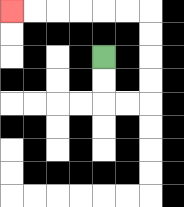{'start': '[4, 2]', 'end': '[0, 0]', 'path_directions': 'D,D,R,R,U,U,U,U,L,L,L,L,L,L', 'path_coordinates': '[[4, 2], [4, 3], [4, 4], [5, 4], [6, 4], [6, 3], [6, 2], [6, 1], [6, 0], [5, 0], [4, 0], [3, 0], [2, 0], [1, 0], [0, 0]]'}